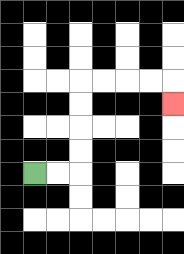{'start': '[1, 7]', 'end': '[7, 4]', 'path_directions': 'R,R,U,U,U,U,R,R,R,R,D', 'path_coordinates': '[[1, 7], [2, 7], [3, 7], [3, 6], [3, 5], [3, 4], [3, 3], [4, 3], [5, 3], [6, 3], [7, 3], [7, 4]]'}